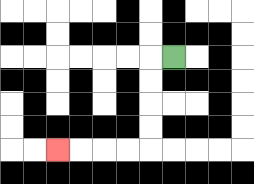{'start': '[7, 2]', 'end': '[2, 6]', 'path_directions': 'L,D,D,D,D,L,L,L,L', 'path_coordinates': '[[7, 2], [6, 2], [6, 3], [6, 4], [6, 5], [6, 6], [5, 6], [4, 6], [3, 6], [2, 6]]'}